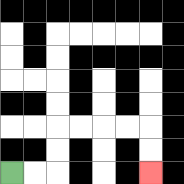{'start': '[0, 7]', 'end': '[6, 7]', 'path_directions': 'R,R,U,U,R,R,R,R,D,D', 'path_coordinates': '[[0, 7], [1, 7], [2, 7], [2, 6], [2, 5], [3, 5], [4, 5], [5, 5], [6, 5], [6, 6], [6, 7]]'}